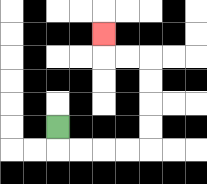{'start': '[2, 5]', 'end': '[4, 1]', 'path_directions': 'D,R,R,R,R,U,U,U,U,L,L,U', 'path_coordinates': '[[2, 5], [2, 6], [3, 6], [4, 6], [5, 6], [6, 6], [6, 5], [6, 4], [6, 3], [6, 2], [5, 2], [4, 2], [4, 1]]'}